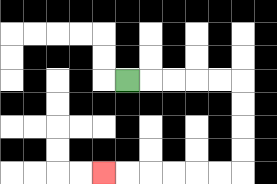{'start': '[5, 3]', 'end': '[4, 7]', 'path_directions': 'R,R,R,R,R,D,D,D,D,L,L,L,L,L,L', 'path_coordinates': '[[5, 3], [6, 3], [7, 3], [8, 3], [9, 3], [10, 3], [10, 4], [10, 5], [10, 6], [10, 7], [9, 7], [8, 7], [7, 7], [6, 7], [5, 7], [4, 7]]'}